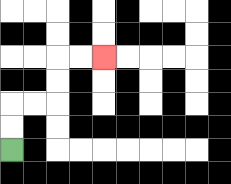{'start': '[0, 6]', 'end': '[4, 2]', 'path_directions': 'U,U,R,R,U,U,R,R', 'path_coordinates': '[[0, 6], [0, 5], [0, 4], [1, 4], [2, 4], [2, 3], [2, 2], [3, 2], [4, 2]]'}